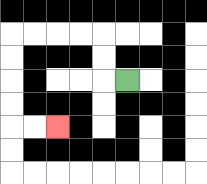{'start': '[5, 3]', 'end': '[2, 5]', 'path_directions': 'L,U,U,L,L,L,L,D,D,D,D,R,R', 'path_coordinates': '[[5, 3], [4, 3], [4, 2], [4, 1], [3, 1], [2, 1], [1, 1], [0, 1], [0, 2], [0, 3], [0, 4], [0, 5], [1, 5], [2, 5]]'}